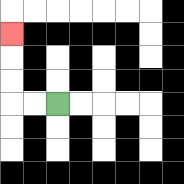{'start': '[2, 4]', 'end': '[0, 1]', 'path_directions': 'L,L,U,U,U', 'path_coordinates': '[[2, 4], [1, 4], [0, 4], [0, 3], [0, 2], [0, 1]]'}